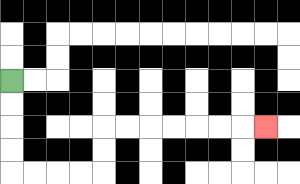{'start': '[0, 3]', 'end': '[11, 5]', 'path_directions': 'D,D,D,D,R,R,R,R,U,U,R,R,R,R,R,R,R', 'path_coordinates': '[[0, 3], [0, 4], [0, 5], [0, 6], [0, 7], [1, 7], [2, 7], [3, 7], [4, 7], [4, 6], [4, 5], [5, 5], [6, 5], [7, 5], [8, 5], [9, 5], [10, 5], [11, 5]]'}